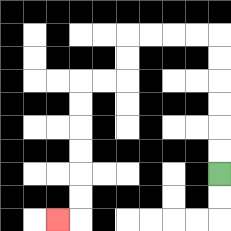{'start': '[9, 7]', 'end': '[2, 9]', 'path_directions': 'U,U,U,U,U,U,L,L,L,L,D,D,L,L,D,D,D,D,D,D,L', 'path_coordinates': '[[9, 7], [9, 6], [9, 5], [9, 4], [9, 3], [9, 2], [9, 1], [8, 1], [7, 1], [6, 1], [5, 1], [5, 2], [5, 3], [4, 3], [3, 3], [3, 4], [3, 5], [3, 6], [3, 7], [3, 8], [3, 9], [2, 9]]'}